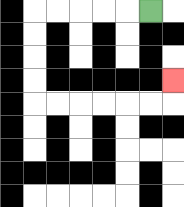{'start': '[6, 0]', 'end': '[7, 3]', 'path_directions': 'L,L,L,L,L,D,D,D,D,R,R,R,R,R,R,U', 'path_coordinates': '[[6, 0], [5, 0], [4, 0], [3, 0], [2, 0], [1, 0], [1, 1], [1, 2], [1, 3], [1, 4], [2, 4], [3, 4], [4, 4], [5, 4], [6, 4], [7, 4], [7, 3]]'}